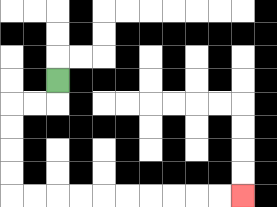{'start': '[2, 3]', 'end': '[10, 8]', 'path_directions': 'D,L,L,D,D,D,D,R,R,R,R,R,R,R,R,R,R', 'path_coordinates': '[[2, 3], [2, 4], [1, 4], [0, 4], [0, 5], [0, 6], [0, 7], [0, 8], [1, 8], [2, 8], [3, 8], [4, 8], [5, 8], [6, 8], [7, 8], [8, 8], [9, 8], [10, 8]]'}